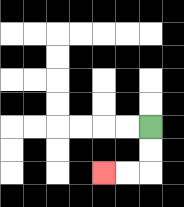{'start': '[6, 5]', 'end': '[4, 7]', 'path_directions': 'D,D,L,L', 'path_coordinates': '[[6, 5], [6, 6], [6, 7], [5, 7], [4, 7]]'}